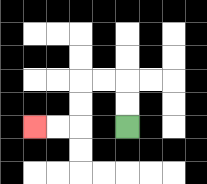{'start': '[5, 5]', 'end': '[1, 5]', 'path_directions': 'U,U,L,L,D,D,L,L', 'path_coordinates': '[[5, 5], [5, 4], [5, 3], [4, 3], [3, 3], [3, 4], [3, 5], [2, 5], [1, 5]]'}